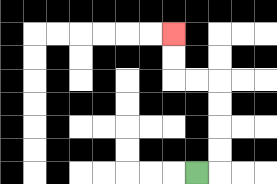{'start': '[8, 7]', 'end': '[7, 1]', 'path_directions': 'R,U,U,U,U,L,L,U,U', 'path_coordinates': '[[8, 7], [9, 7], [9, 6], [9, 5], [9, 4], [9, 3], [8, 3], [7, 3], [7, 2], [7, 1]]'}